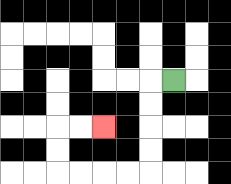{'start': '[7, 3]', 'end': '[4, 5]', 'path_directions': 'L,D,D,D,D,L,L,L,L,U,U,R,R', 'path_coordinates': '[[7, 3], [6, 3], [6, 4], [6, 5], [6, 6], [6, 7], [5, 7], [4, 7], [3, 7], [2, 7], [2, 6], [2, 5], [3, 5], [4, 5]]'}